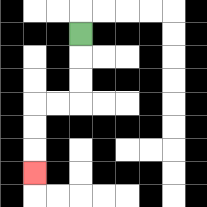{'start': '[3, 1]', 'end': '[1, 7]', 'path_directions': 'D,D,D,L,L,D,D,D', 'path_coordinates': '[[3, 1], [3, 2], [3, 3], [3, 4], [2, 4], [1, 4], [1, 5], [1, 6], [1, 7]]'}